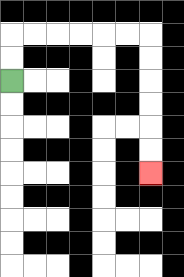{'start': '[0, 3]', 'end': '[6, 7]', 'path_directions': 'U,U,R,R,R,R,R,R,D,D,D,D,D,D', 'path_coordinates': '[[0, 3], [0, 2], [0, 1], [1, 1], [2, 1], [3, 1], [4, 1], [5, 1], [6, 1], [6, 2], [6, 3], [6, 4], [6, 5], [6, 6], [6, 7]]'}